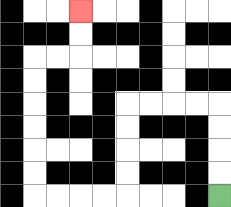{'start': '[9, 8]', 'end': '[3, 0]', 'path_directions': 'U,U,U,U,L,L,L,L,D,D,D,D,L,L,L,L,U,U,U,U,U,U,R,R,U,U', 'path_coordinates': '[[9, 8], [9, 7], [9, 6], [9, 5], [9, 4], [8, 4], [7, 4], [6, 4], [5, 4], [5, 5], [5, 6], [5, 7], [5, 8], [4, 8], [3, 8], [2, 8], [1, 8], [1, 7], [1, 6], [1, 5], [1, 4], [1, 3], [1, 2], [2, 2], [3, 2], [3, 1], [3, 0]]'}